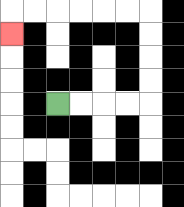{'start': '[2, 4]', 'end': '[0, 1]', 'path_directions': 'R,R,R,R,U,U,U,U,L,L,L,L,L,L,D', 'path_coordinates': '[[2, 4], [3, 4], [4, 4], [5, 4], [6, 4], [6, 3], [6, 2], [6, 1], [6, 0], [5, 0], [4, 0], [3, 0], [2, 0], [1, 0], [0, 0], [0, 1]]'}